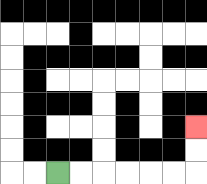{'start': '[2, 7]', 'end': '[8, 5]', 'path_directions': 'R,R,R,R,R,R,U,U', 'path_coordinates': '[[2, 7], [3, 7], [4, 7], [5, 7], [6, 7], [7, 7], [8, 7], [8, 6], [8, 5]]'}